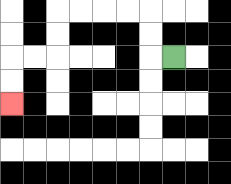{'start': '[7, 2]', 'end': '[0, 4]', 'path_directions': 'L,U,U,L,L,L,L,D,D,L,L,D,D', 'path_coordinates': '[[7, 2], [6, 2], [6, 1], [6, 0], [5, 0], [4, 0], [3, 0], [2, 0], [2, 1], [2, 2], [1, 2], [0, 2], [0, 3], [0, 4]]'}